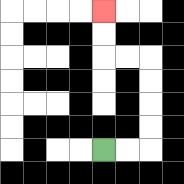{'start': '[4, 6]', 'end': '[4, 0]', 'path_directions': 'R,R,U,U,U,U,L,L,U,U', 'path_coordinates': '[[4, 6], [5, 6], [6, 6], [6, 5], [6, 4], [6, 3], [6, 2], [5, 2], [4, 2], [4, 1], [4, 0]]'}